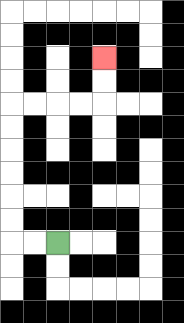{'start': '[2, 10]', 'end': '[4, 2]', 'path_directions': 'L,L,U,U,U,U,U,U,R,R,R,R,U,U', 'path_coordinates': '[[2, 10], [1, 10], [0, 10], [0, 9], [0, 8], [0, 7], [0, 6], [0, 5], [0, 4], [1, 4], [2, 4], [3, 4], [4, 4], [4, 3], [4, 2]]'}